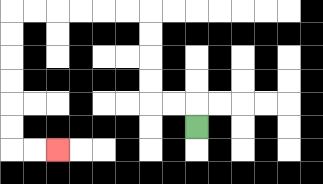{'start': '[8, 5]', 'end': '[2, 6]', 'path_directions': 'U,L,L,U,U,U,U,L,L,L,L,L,L,D,D,D,D,D,D,R,R', 'path_coordinates': '[[8, 5], [8, 4], [7, 4], [6, 4], [6, 3], [6, 2], [6, 1], [6, 0], [5, 0], [4, 0], [3, 0], [2, 0], [1, 0], [0, 0], [0, 1], [0, 2], [0, 3], [0, 4], [0, 5], [0, 6], [1, 6], [2, 6]]'}